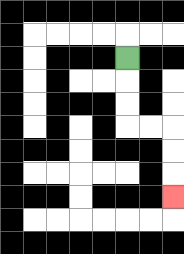{'start': '[5, 2]', 'end': '[7, 8]', 'path_directions': 'D,D,D,R,R,D,D,D', 'path_coordinates': '[[5, 2], [5, 3], [5, 4], [5, 5], [6, 5], [7, 5], [7, 6], [7, 7], [7, 8]]'}